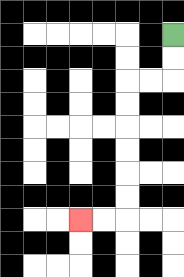{'start': '[7, 1]', 'end': '[3, 9]', 'path_directions': 'D,D,L,L,D,D,D,D,D,D,L,L', 'path_coordinates': '[[7, 1], [7, 2], [7, 3], [6, 3], [5, 3], [5, 4], [5, 5], [5, 6], [5, 7], [5, 8], [5, 9], [4, 9], [3, 9]]'}